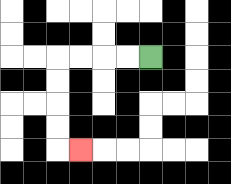{'start': '[6, 2]', 'end': '[3, 6]', 'path_directions': 'L,L,L,L,D,D,D,D,R', 'path_coordinates': '[[6, 2], [5, 2], [4, 2], [3, 2], [2, 2], [2, 3], [2, 4], [2, 5], [2, 6], [3, 6]]'}